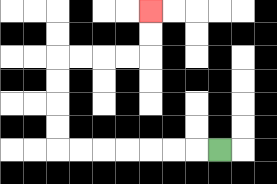{'start': '[9, 6]', 'end': '[6, 0]', 'path_directions': 'L,L,L,L,L,L,L,U,U,U,U,R,R,R,R,U,U', 'path_coordinates': '[[9, 6], [8, 6], [7, 6], [6, 6], [5, 6], [4, 6], [3, 6], [2, 6], [2, 5], [2, 4], [2, 3], [2, 2], [3, 2], [4, 2], [5, 2], [6, 2], [6, 1], [6, 0]]'}